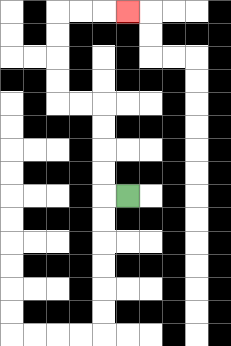{'start': '[5, 8]', 'end': '[5, 0]', 'path_directions': 'L,U,U,U,U,L,L,U,U,U,U,R,R,R', 'path_coordinates': '[[5, 8], [4, 8], [4, 7], [4, 6], [4, 5], [4, 4], [3, 4], [2, 4], [2, 3], [2, 2], [2, 1], [2, 0], [3, 0], [4, 0], [5, 0]]'}